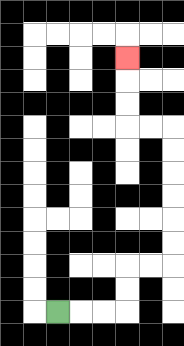{'start': '[2, 13]', 'end': '[5, 2]', 'path_directions': 'R,R,R,U,U,R,R,U,U,U,U,U,U,L,L,U,U,U', 'path_coordinates': '[[2, 13], [3, 13], [4, 13], [5, 13], [5, 12], [5, 11], [6, 11], [7, 11], [7, 10], [7, 9], [7, 8], [7, 7], [7, 6], [7, 5], [6, 5], [5, 5], [5, 4], [5, 3], [5, 2]]'}